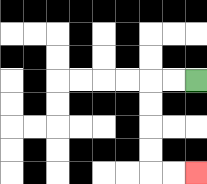{'start': '[8, 3]', 'end': '[8, 7]', 'path_directions': 'L,L,D,D,D,D,R,R', 'path_coordinates': '[[8, 3], [7, 3], [6, 3], [6, 4], [6, 5], [6, 6], [6, 7], [7, 7], [8, 7]]'}